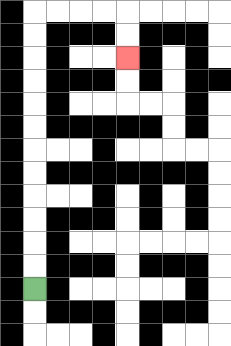{'start': '[1, 12]', 'end': '[5, 2]', 'path_directions': 'U,U,U,U,U,U,U,U,U,U,U,U,R,R,R,R,D,D', 'path_coordinates': '[[1, 12], [1, 11], [1, 10], [1, 9], [1, 8], [1, 7], [1, 6], [1, 5], [1, 4], [1, 3], [1, 2], [1, 1], [1, 0], [2, 0], [3, 0], [4, 0], [5, 0], [5, 1], [5, 2]]'}